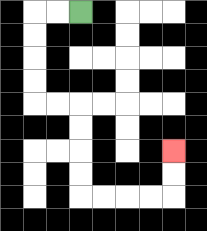{'start': '[3, 0]', 'end': '[7, 6]', 'path_directions': 'L,L,D,D,D,D,R,R,D,D,D,D,R,R,R,R,U,U', 'path_coordinates': '[[3, 0], [2, 0], [1, 0], [1, 1], [1, 2], [1, 3], [1, 4], [2, 4], [3, 4], [3, 5], [3, 6], [3, 7], [3, 8], [4, 8], [5, 8], [6, 8], [7, 8], [7, 7], [7, 6]]'}